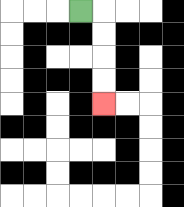{'start': '[3, 0]', 'end': '[4, 4]', 'path_directions': 'R,D,D,D,D', 'path_coordinates': '[[3, 0], [4, 0], [4, 1], [4, 2], [4, 3], [4, 4]]'}